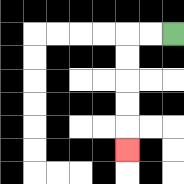{'start': '[7, 1]', 'end': '[5, 6]', 'path_directions': 'L,L,D,D,D,D,D', 'path_coordinates': '[[7, 1], [6, 1], [5, 1], [5, 2], [5, 3], [5, 4], [5, 5], [5, 6]]'}